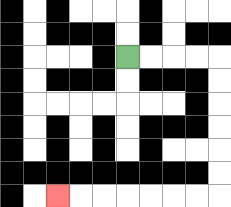{'start': '[5, 2]', 'end': '[2, 8]', 'path_directions': 'R,R,R,R,D,D,D,D,D,D,L,L,L,L,L,L,L', 'path_coordinates': '[[5, 2], [6, 2], [7, 2], [8, 2], [9, 2], [9, 3], [9, 4], [9, 5], [9, 6], [9, 7], [9, 8], [8, 8], [7, 8], [6, 8], [5, 8], [4, 8], [3, 8], [2, 8]]'}